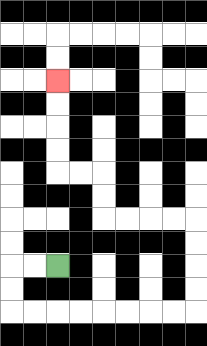{'start': '[2, 11]', 'end': '[2, 3]', 'path_directions': 'L,L,D,D,R,R,R,R,R,R,R,R,U,U,U,U,L,L,L,L,U,U,L,L,U,U,U,U', 'path_coordinates': '[[2, 11], [1, 11], [0, 11], [0, 12], [0, 13], [1, 13], [2, 13], [3, 13], [4, 13], [5, 13], [6, 13], [7, 13], [8, 13], [8, 12], [8, 11], [8, 10], [8, 9], [7, 9], [6, 9], [5, 9], [4, 9], [4, 8], [4, 7], [3, 7], [2, 7], [2, 6], [2, 5], [2, 4], [2, 3]]'}